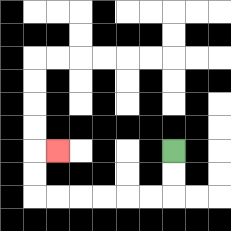{'start': '[7, 6]', 'end': '[2, 6]', 'path_directions': 'D,D,L,L,L,L,L,L,U,U,R', 'path_coordinates': '[[7, 6], [7, 7], [7, 8], [6, 8], [5, 8], [4, 8], [3, 8], [2, 8], [1, 8], [1, 7], [1, 6], [2, 6]]'}